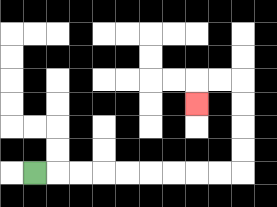{'start': '[1, 7]', 'end': '[8, 4]', 'path_directions': 'R,R,R,R,R,R,R,R,R,U,U,U,U,L,L,D', 'path_coordinates': '[[1, 7], [2, 7], [3, 7], [4, 7], [5, 7], [6, 7], [7, 7], [8, 7], [9, 7], [10, 7], [10, 6], [10, 5], [10, 4], [10, 3], [9, 3], [8, 3], [8, 4]]'}